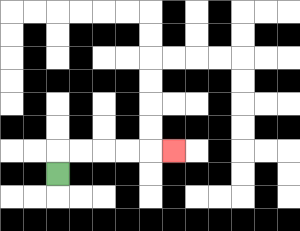{'start': '[2, 7]', 'end': '[7, 6]', 'path_directions': 'U,R,R,R,R,R', 'path_coordinates': '[[2, 7], [2, 6], [3, 6], [4, 6], [5, 6], [6, 6], [7, 6]]'}